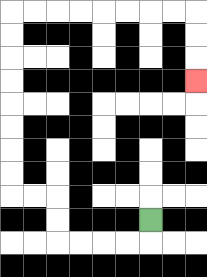{'start': '[6, 9]', 'end': '[8, 3]', 'path_directions': 'D,L,L,L,L,U,U,L,L,U,U,U,U,U,U,U,U,R,R,R,R,R,R,R,R,D,D,D', 'path_coordinates': '[[6, 9], [6, 10], [5, 10], [4, 10], [3, 10], [2, 10], [2, 9], [2, 8], [1, 8], [0, 8], [0, 7], [0, 6], [0, 5], [0, 4], [0, 3], [0, 2], [0, 1], [0, 0], [1, 0], [2, 0], [3, 0], [4, 0], [5, 0], [6, 0], [7, 0], [8, 0], [8, 1], [8, 2], [8, 3]]'}